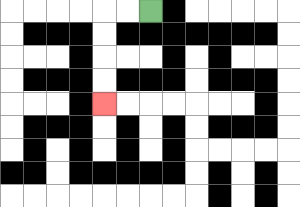{'start': '[6, 0]', 'end': '[4, 4]', 'path_directions': 'L,L,D,D,D,D', 'path_coordinates': '[[6, 0], [5, 0], [4, 0], [4, 1], [4, 2], [4, 3], [4, 4]]'}